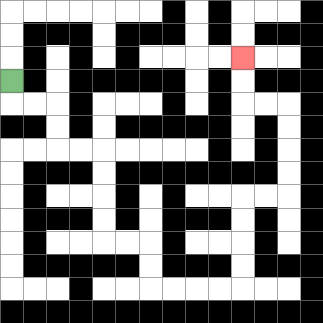{'start': '[0, 3]', 'end': '[10, 2]', 'path_directions': 'D,R,R,D,D,R,R,D,D,D,D,R,R,D,D,R,R,R,R,U,U,U,U,R,R,U,U,U,U,L,L,U,U', 'path_coordinates': '[[0, 3], [0, 4], [1, 4], [2, 4], [2, 5], [2, 6], [3, 6], [4, 6], [4, 7], [4, 8], [4, 9], [4, 10], [5, 10], [6, 10], [6, 11], [6, 12], [7, 12], [8, 12], [9, 12], [10, 12], [10, 11], [10, 10], [10, 9], [10, 8], [11, 8], [12, 8], [12, 7], [12, 6], [12, 5], [12, 4], [11, 4], [10, 4], [10, 3], [10, 2]]'}